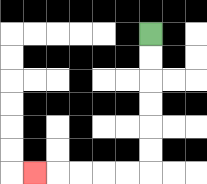{'start': '[6, 1]', 'end': '[1, 7]', 'path_directions': 'D,D,D,D,D,D,L,L,L,L,L', 'path_coordinates': '[[6, 1], [6, 2], [6, 3], [6, 4], [6, 5], [6, 6], [6, 7], [5, 7], [4, 7], [3, 7], [2, 7], [1, 7]]'}